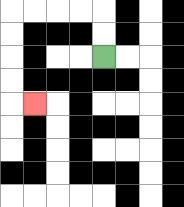{'start': '[4, 2]', 'end': '[1, 4]', 'path_directions': 'U,U,L,L,L,L,D,D,D,D,R', 'path_coordinates': '[[4, 2], [4, 1], [4, 0], [3, 0], [2, 0], [1, 0], [0, 0], [0, 1], [0, 2], [0, 3], [0, 4], [1, 4]]'}